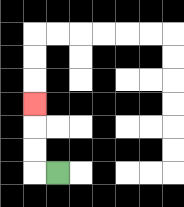{'start': '[2, 7]', 'end': '[1, 4]', 'path_directions': 'L,U,U,U', 'path_coordinates': '[[2, 7], [1, 7], [1, 6], [1, 5], [1, 4]]'}